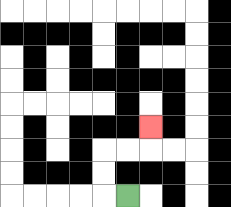{'start': '[5, 8]', 'end': '[6, 5]', 'path_directions': 'L,U,U,R,R,U', 'path_coordinates': '[[5, 8], [4, 8], [4, 7], [4, 6], [5, 6], [6, 6], [6, 5]]'}